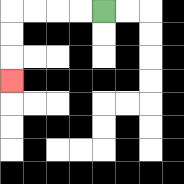{'start': '[4, 0]', 'end': '[0, 3]', 'path_directions': 'L,L,L,L,D,D,D', 'path_coordinates': '[[4, 0], [3, 0], [2, 0], [1, 0], [0, 0], [0, 1], [0, 2], [0, 3]]'}